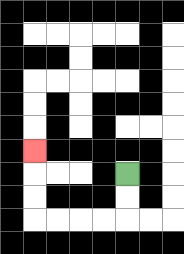{'start': '[5, 7]', 'end': '[1, 6]', 'path_directions': 'D,D,L,L,L,L,U,U,U', 'path_coordinates': '[[5, 7], [5, 8], [5, 9], [4, 9], [3, 9], [2, 9], [1, 9], [1, 8], [1, 7], [1, 6]]'}